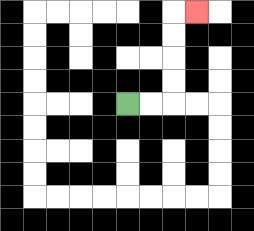{'start': '[5, 4]', 'end': '[8, 0]', 'path_directions': 'R,R,U,U,U,U,R', 'path_coordinates': '[[5, 4], [6, 4], [7, 4], [7, 3], [7, 2], [7, 1], [7, 0], [8, 0]]'}